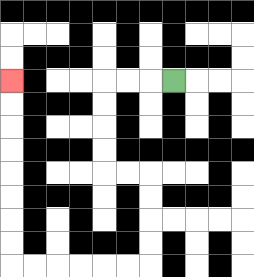{'start': '[7, 3]', 'end': '[0, 3]', 'path_directions': 'L,L,L,D,D,D,D,R,R,D,D,D,D,L,L,L,L,L,L,U,U,U,U,U,U,U,U', 'path_coordinates': '[[7, 3], [6, 3], [5, 3], [4, 3], [4, 4], [4, 5], [4, 6], [4, 7], [5, 7], [6, 7], [6, 8], [6, 9], [6, 10], [6, 11], [5, 11], [4, 11], [3, 11], [2, 11], [1, 11], [0, 11], [0, 10], [0, 9], [0, 8], [0, 7], [0, 6], [0, 5], [0, 4], [0, 3]]'}